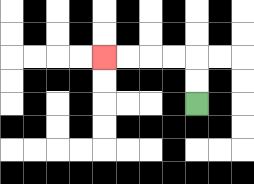{'start': '[8, 4]', 'end': '[4, 2]', 'path_directions': 'U,U,L,L,L,L', 'path_coordinates': '[[8, 4], [8, 3], [8, 2], [7, 2], [6, 2], [5, 2], [4, 2]]'}